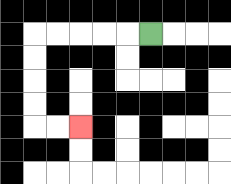{'start': '[6, 1]', 'end': '[3, 5]', 'path_directions': 'L,L,L,L,L,D,D,D,D,R,R', 'path_coordinates': '[[6, 1], [5, 1], [4, 1], [3, 1], [2, 1], [1, 1], [1, 2], [1, 3], [1, 4], [1, 5], [2, 5], [3, 5]]'}